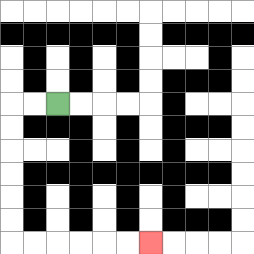{'start': '[2, 4]', 'end': '[6, 10]', 'path_directions': 'L,L,D,D,D,D,D,D,R,R,R,R,R,R', 'path_coordinates': '[[2, 4], [1, 4], [0, 4], [0, 5], [0, 6], [0, 7], [0, 8], [0, 9], [0, 10], [1, 10], [2, 10], [3, 10], [4, 10], [5, 10], [6, 10]]'}